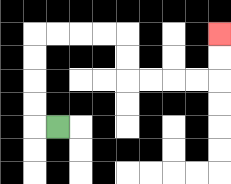{'start': '[2, 5]', 'end': '[9, 1]', 'path_directions': 'L,U,U,U,U,R,R,R,R,D,D,R,R,R,R,U,U', 'path_coordinates': '[[2, 5], [1, 5], [1, 4], [1, 3], [1, 2], [1, 1], [2, 1], [3, 1], [4, 1], [5, 1], [5, 2], [5, 3], [6, 3], [7, 3], [8, 3], [9, 3], [9, 2], [9, 1]]'}